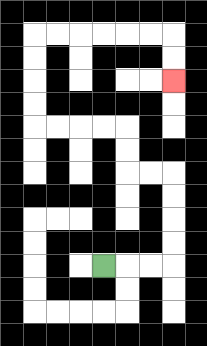{'start': '[4, 11]', 'end': '[7, 3]', 'path_directions': 'R,R,R,U,U,U,U,L,L,U,U,L,L,L,L,U,U,U,U,R,R,R,R,R,R,D,D', 'path_coordinates': '[[4, 11], [5, 11], [6, 11], [7, 11], [7, 10], [7, 9], [7, 8], [7, 7], [6, 7], [5, 7], [5, 6], [5, 5], [4, 5], [3, 5], [2, 5], [1, 5], [1, 4], [1, 3], [1, 2], [1, 1], [2, 1], [3, 1], [4, 1], [5, 1], [6, 1], [7, 1], [7, 2], [7, 3]]'}